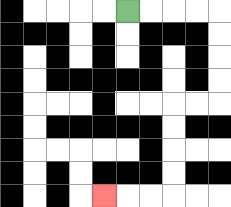{'start': '[5, 0]', 'end': '[4, 8]', 'path_directions': 'R,R,R,R,D,D,D,D,L,L,D,D,D,D,L,L,L', 'path_coordinates': '[[5, 0], [6, 0], [7, 0], [8, 0], [9, 0], [9, 1], [9, 2], [9, 3], [9, 4], [8, 4], [7, 4], [7, 5], [7, 6], [7, 7], [7, 8], [6, 8], [5, 8], [4, 8]]'}